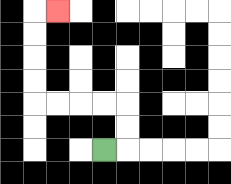{'start': '[4, 6]', 'end': '[2, 0]', 'path_directions': 'R,U,U,L,L,L,L,U,U,U,U,R', 'path_coordinates': '[[4, 6], [5, 6], [5, 5], [5, 4], [4, 4], [3, 4], [2, 4], [1, 4], [1, 3], [1, 2], [1, 1], [1, 0], [2, 0]]'}